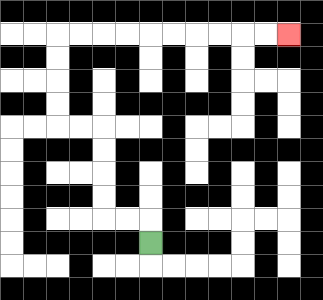{'start': '[6, 10]', 'end': '[12, 1]', 'path_directions': 'U,L,L,U,U,U,U,L,L,U,U,U,U,R,R,R,R,R,R,R,R,R,R', 'path_coordinates': '[[6, 10], [6, 9], [5, 9], [4, 9], [4, 8], [4, 7], [4, 6], [4, 5], [3, 5], [2, 5], [2, 4], [2, 3], [2, 2], [2, 1], [3, 1], [4, 1], [5, 1], [6, 1], [7, 1], [8, 1], [9, 1], [10, 1], [11, 1], [12, 1]]'}